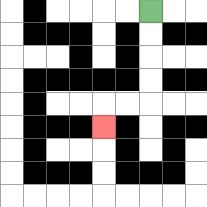{'start': '[6, 0]', 'end': '[4, 5]', 'path_directions': 'D,D,D,D,L,L,D', 'path_coordinates': '[[6, 0], [6, 1], [6, 2], [6, 3], [6, 4], [5, 4], [4, 4], [4, 5]]'}